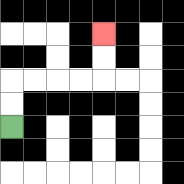{'start': '[0, 5]', 'end': '[4, 1]', 'path_directions': 'U,U,R,R,R,R,U,U', 'path_coordinates': '[[0, 5], [0, 4], [0, 3], [1, 3], [2, 3], [3, 3], [4, 3], [4, 2], [4, 1]]'}